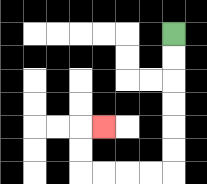{'start': '[7, 1]', 'end': '[4, 5]', 'path_directions': 'D,D,D,D,D,D,L,L,L,L,U,U,R', 'path_coordinates': '[[7, 1], [7, 2], [7, 3], [7, 4], [7, 5], [7, 6], [7, 7], [6, 7], [5, 7], [4, 7], [3, 7], [3, 6], [3, 5], [4, 5]]'}